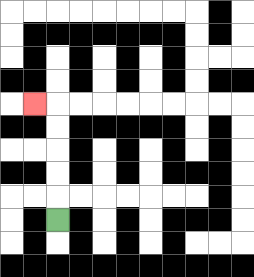{'start': '[2, 9]', 'end': '[1, 4]', 'path_directions': 'U,U,U,U,U,L', 'path_coordinates': '[[2, 9], [2, 8], [2, 7], [2, 6], [2, 5], [2, 4], [1, 4]]'}